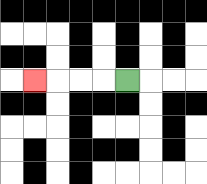{'start': '[5, 3]', 'end': '[1, 3]', 'path_directions': 'L,L,L,L', 'path_coordinates': '[[5, 3], [4, 3], [3, 3], [2, 3], [1, 3]]'}